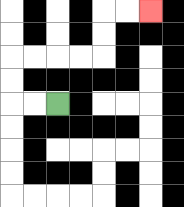{'start': '[2, 4]', 'end': '[6, 0]', 'path_directions': 'L,L,U,U,R,R,R,R,U,U,R,R', 'path_coordinates': '[[2, 4], [1, 4], [0, 4], [0, 3], [0, 2], [1, 2], [2, 2], [3, 2], [4, 2], [4, 1], [4, 0], [5, 0], [6, 0]]'}